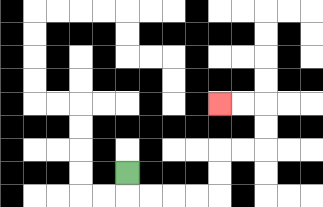{'start': '[5, 7]', 'end': '[9, 4]', 'path_directions': 'D,R,R,R,R,U,U,R,R,U,U,L,L', 'path_coordinates': '[[5, 7], [5, 8], [6, 8], [7, 8], [8, 8], [9, 8], [9, 7], [9, 6], [10, 6], [11, 6], [11, 5], [11, 4], [10, 4], [9, 4]]'}